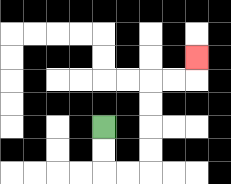{'start': '[4, 5]', 'end': '[8, 2]', 'path_directions': 'D,D,R,R,U,U,U,U,R,R,U', 'path_coordinates': '[[4, 5], [4, 6], [4, 7], [5, 7], [6, 7], [6, 6], [6, 5], [6, 4], [6, 3], [7, 3], [8, 3], [8, 2]]'}